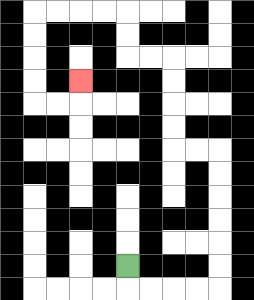{'start': '[5, 11]', 'end': '[3, 3]', 'path_directions': 'D,R,R,R,R,U,U,U,U,U,U,L,L,U,U,U,U,L,L,U,U,L,L,L,L,D,D,D,D,R,R,U', 'path_coordinates': '[[5, 11], [5, 12], [6, 12], [7, 12], [8, 12], [9, 12], [9, 11], [9, 10], [9, 9], [9, 8], [9, 7], [9, 6], [8, 6], [7, 6], [7, 5], [7, 4], [7, 3], [7, 2], [6, 2], [5, 2], [5, 1], [5, 0], [4, 0], [3, 0], [2, 0], [1, 0], [1, 1], [1, 2], [1, 3], [1, 4], [2, 4], [3, 4], [3, 3]]'}